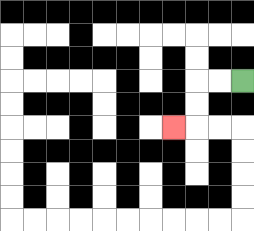{'start': '[10, 3]', 'end': '[7, 5]', 'path_directions': 'L,L,D,D,L', 'path_coordinates': '[[10, 3], [9, 3], [8, 3], [8, 4], [8, 5], [7, 5]]'}